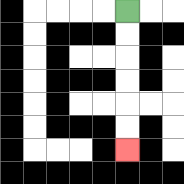{'start': '[5, 0]', 'end': '[5, 6]', 'path_directions': 'D,D,D,D,D,D', 'path_coordinates': '[[5, 0], [5, 1], [5, 2], [5, 3], [5, 4], [5, 5], [5, 6]]'}